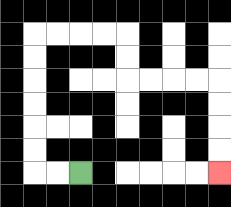{'start': '[3, 7]', 'end': '[9, 7]', 'path_directions': 'L,L,U,U,U,U,U,U,R,R,R,R,D,D,R,R,R,R,D,D,D,D', 'path_coordinates': '[[3, 7], [2, 7], [1, 7], [1, 6], [1, 5], [1, 4], [1, 3], [1, 2], [1, 1], [2, 1], [3, 1], [4, 1], [5, 1], [5, 2], [5, 3], [6, 3], [7, 3], [8, 3], [9, 3], [9, 4], [9, 5], [9, 6], [9, 7]]'}